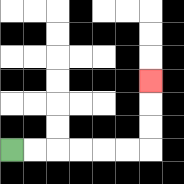{'start': '[0, 6]', 'end': '[6, 3]', 'path_directions': 'R,R,R,R,R,R,U,U,U', 'path_coordinates': '[[0, 6], [1, 6], [2, 6], [3, 6], [4, 6], [5, 6], [6, 6], [6, 5], [6, 4], [6, 3]]'}